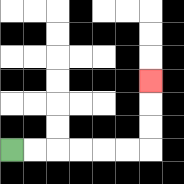{'start': '[0, 6]', 'end': '[6, 3]', 'path_directions': 'R,R,R,R,R,R,U,U,U', 'path_coordinates': '[[0, 6], [1, 6], [2, 6], [3, 6], [4, 6], [5, 6], [6, 6], [6, 5], [6, 4], [6, 3]]'}